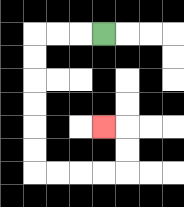{'start': '[4, 1]', 'end': '[4, 5]', 'path_directions': 'L,L,L,D,D,D,D,D,D,R,R,R,R,U,U,L', 'path_coordinates': '[[4, 1], [3, 1], [2, 1], [1, 1], [1, 2], [1, 3], [1, 4], [1, 5], [1, 6], [1, 7], [2, 7], [3, 7], [4, 7], [5, 7], [5, 6], [5, 5], [4, 5]]'}